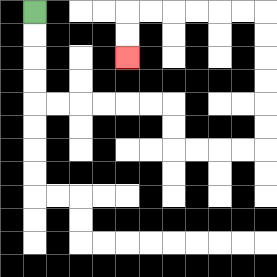{'start': '[1, 0]', 'end': '[5, 2]', 'path_directions': 'D,D,D,D,R,R,R,R,R,R,D,D,R,R,R,R,U,U,U,U,U,U,L,L,L,L,L,L,D,D', 'path_coordinates': '[[1, 0], [1, 1], [1, 2], [1, 3], [1, 4], [2, 4], [3, 4], [4, 4], [5, 4], [6, 4], [7, 4], [7, 5], [7, 6], [8, 6], [9, 6], [10, 6], [11, 6], [11, 5], [11, 4], [11, 3], [11, 2], [11, 1], [11, 0], [10, 0], [9, 0], [8, 0], [7, 0], [6, 0], [5, 0], [5, 1], [5, 2]]'}